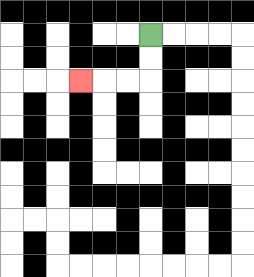{'start': '[6, 1]', 'end': '[3, 3]', 'path_directions': 'D,D,L,L,L', 'path_coordinates': '[[6, 1], [6, 2], [6, 3], [5, 3], [4, 3], [3, 3]]'}